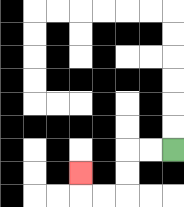{'start': '[7, 6]', 'end': '[3, 7]', 'path_directions': 'L,L,D,D,L,L,U', 'path_coordinates': '[[7, 6], [6, 6], [5, 6], [5, 7], [5, 8], [4, 8], [3, 8], [3, 7]]'}